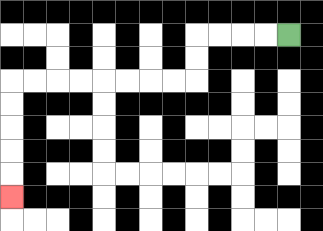{'start': '[12, 1]', 'end': '[0, 8]', 'path_directions': 'L,L,L,L,D,D,L,L,L,L,L,L,L,L,D,D,D,D,D', 'path_coordinates': '[[12, 1], [11, 1], [10, 1], [9, 1], [8, 1], [8, 2], [8, 3], [7, 3], [6, 3], [5, 3], [4, 3], [3, 3], [2, 3], [1, 3], [0, 3], [0, 4], [0, 5], [0, 6], [0, 7], [0, 8]]'}